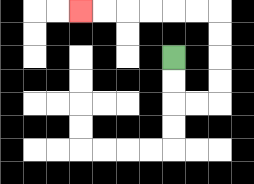{'start': '[7, 2]', 'end': '[3, 0]', 'path_directions': 'D,D,R,R,U,U,U,U,L,L,L,L,L,L', 'path_coordinates': '[[7, 2], [7, 3], [7, 4], [8, 4], [9, 4], [9, 3], [9, 2], [9, 1], [9, 0], [8, 0], [7, 0], [6, 0], [5, 0], [4, 0], [3, 0]]'}